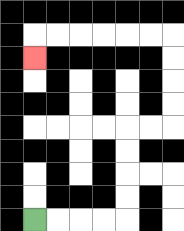{'start': '[1, 9]', 'end': '[1, 2]', 'path_directions': 'R,R,R,R,U,U,U,U,R,R,U,U,U,U,L,L,L,L,L,L,D', 'path_coordinates': '[[1, 9], [2, 9], [3, 9], [4, 9], [5, 9], [5, 8], [5, 7], [5, 6], [5, 5], [6, 5], [7, 5], [7, 4], [7, 3], [7, 2], [7, 1], [6, 1], [5, 1], [4, 1], [3, 1], [2, 1], [1, 1], [1, 2]]'}